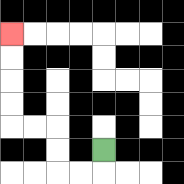{'start': '[4, 6]', 'end': '[0, 1]', 'path_directions': 'D,L,L,U,U,L,L,U,U,U,U', 'path_coordinates': '[[4, 6], [4, 7], [3, 7], [2, 7], [2, 6], [2, 5], [1, 5], [0, 5], [0, 4], [0, 3], [0, 2], [0, 1]]'}